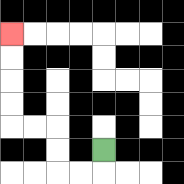{'start': '[4, 6]', 'end': '[0, 1]', 'path_directions': 'D,L,L,U,U,L,L,U,U,U,U', 'path_coordinates': '[[4, 6], [4, 7], [3, 7], [2, 7], [2, 6], [2, 5], [1, 5], [0, 5], [0, 4], [0, 3], [0, 2], [0, 1]]'}